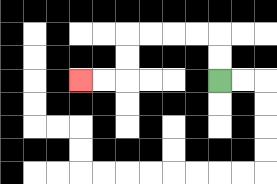{'start': '[9, 3]', 'end': '[3, 3]', 'path_directions': 'U,U,L,L,L,L,D,D,L,L', 'path_coordinates': '[[9, 3], [9, 2], [9, 1], [8, 1], [7, 1], [6, 1], [5, 1], [5, 2], [5, 3], [4, 3], [3, 3]]'}